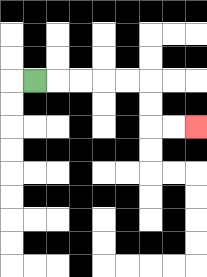{'start': '[1, 3]', 'end': '[8, 5]', 'path_directions': 'R,R,R,R,R,D,D,R,R', 'path_coordinates': '[[1, 3], [2, 3], [3, 3], [4, 3], [5, 3], [6, 3], [6, 4], [6, 5], [7, 5], [8, 5]]'}